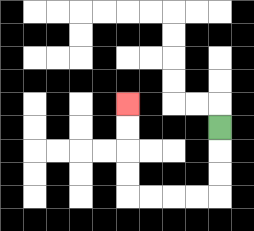{'start': '[9, 5]', 'end': '[5, 4]', 'path_directions': 'D,D,D,L,L,L,L,U,U,U,U', 'path_coordinates': '[[9, 5], [9, 6], [9, 7], [9, 8], [8, 8], [7, 8], [6, 8], [5, 8], [5, 7], [5, 6], [5, 5], [5, 4]]'}